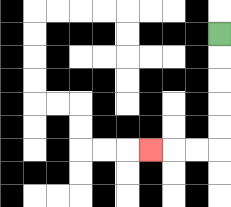{'start': '[9, 1]', 'end': '[6, 6]', 'path_directions': 'D,D,D,D,D,L,L,L', 'path_coordinates': '[[9, 1], [9, 2], [9, 3], [9, 4], [9, 5], [9, 6], [8, 6], [7, 6], [6, 6]]'}